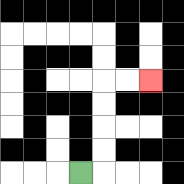{'start': '[3, 7]', 'end': '[6, 3]', 'path_directions': 'R,U,U,U,U,R,R', 'path_coordinates': '[[3, 7], [4, 7], [4, 6], [4, 5], [4, 4], [4, 3], [5, 3], [6, 3]]'}